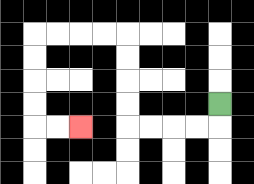{'start': '[9, 4]', 'end': '[3, 5]', 'path_directions': 'D,L,L,L,L,U,U,U,U,L,L,L,L,D,D,D,D,R,R', 'path_coordinates': '[[9, 4], [9, 5], [8, 5], [7, 5], [6, 5], [5, 5], [5, 4], [5, 3], [5, 2], [5, 1], [4, 1], [3, 1], [2, 1], [1, 1], [1, 2], [1, 3], [1, 4], [1, 5], [2, 5], [3, 5]]'}